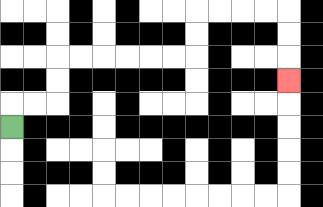{'start': '[0, 5]', 'end': '[12, 3]', 'path_directions': 'U,R,R,U,U,R,R,R,R,R,R,U,U,R,R,R,R,D,D,D', 'path_coordinates': '[[0, 5], [0, 4], [1, 4], [2, 4], [2, 3], [2, 2], [3, 2], [4, 2], [5, 2], [6, 2], [7, 2], [8, 2], [8, 1], [8, 0], [9, 0], [10, 0], [11, 0], [12, 0], [12, 1], [12, 2], [12, 3]]'}